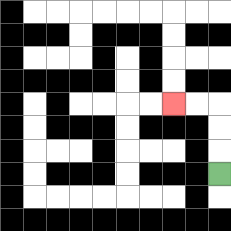{'start': '[9, 7]', 'end': '[7, 4]', 'path_directions': 'U,U,U,L,L', 'path_coordinates': '[[9, 7], [9, 6], [9, 5], [9, 4], [8, 4], [7, 4]]'}